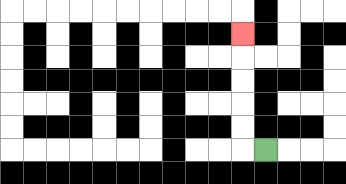{'start': '[11, 6]', 'end': '[10, 1]', 'path_directions': 'L,U,U,U,U,U', 'path_coordinates': '[[11, 6], [10, 6], [10, 5], [10, 4], [10, 3], [10, 2], [10, 1]]'}